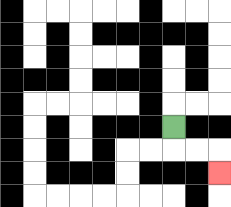{'start': '[7, 5]', 'end': '[9, 7]', 'path_directions': 'D,R,R,D', 'path_coordinates': '[[7, 5], [7, 6], [8, 6], [9, 6], [9, 7]]'}